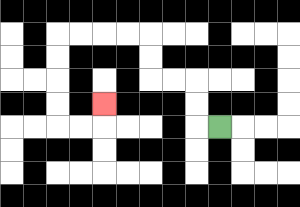{'start': '[9, 5]', 'end': '[4, 4]', 'path_directions': 'L,U,U,L,L,U,U,L,L,L,L,D,D,D,D,R,R,U', 'path_coordinates': '[[9, 5], [8, 5], [8, 4], [8, 3], [7, 3], [6, 3], [6, 2], [6, 1], [5, 1], [4, 1], [3, 1], [2, 1], [2, 2], [2, 3], [2, 4], [2, 5], [3, 5], [4, 5], [4, 4]]'}